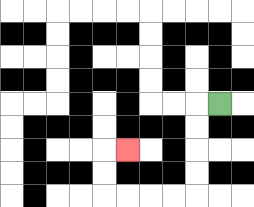{'start': '[9, 4]', 'end': '[5, 6]', 'path_directions': 'L,D,D,D,D,L,L,L,L,U,U,R', 'path_coordinates': '[[9, 4], [8, 4], [8, 5], [8, 6], [8, 7], [8, 8], [7, 8], [6, 8], [5, 8], [4, 8], [4, 7], [4, 6], [5, 6]]'}